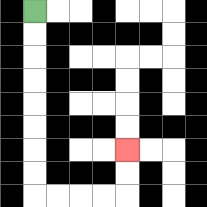{'start': '[1, 0]', 'end': '[5, 6]', 'path_directions': 'D,D,D,D,D,D,D,D,R,R,R,R,U,U', 'path_coordinates': '[[1, 0], [1, 1], [1, 2], [1, 3], [1, 4], [1, 5], [1, 6], [1, 7], [1, 8], [2, 8], [3, 8], [4, 8], [5, 8], [5, 7], [5, 6]]'}